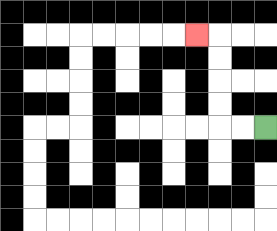{'start': '[11, 5]', 'end': '[8, 1]', 'path_directions': 'L,L,U,U,U,U,L', 'path_coordinates': '[[11, 5], [10, 5], [9, 5], [9, 4], [9, 3], [9, 2], [9, 1], [8, 1]]'}